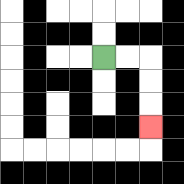{'start': '[4, 2]', 'end': '[6, 5]', 'path_directions': 'R,R,D,D,D', 'path_coordinates': '[[4, 2], [5, 2], [6, 2], [6, 3], [6, 4], [6, 5]]'}